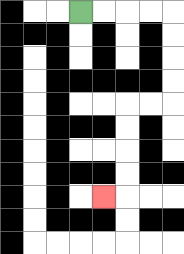{'start': '[3, 0]', 'end': '[4, 8]', 'path_directions': 'R,R,R,R,D,D,D,D,L,L,D,D,D,D,L', 'path_coordinates': '[[3, 0], [4, 0], [5, 0], [6, 0], [7, 0], [7, 1], [7, 2], [7, 3], [7, 4], [6, 4], [5, 4], [5, 5], [5, 6], [5, 7], [5, 8], [4, 8]]'}